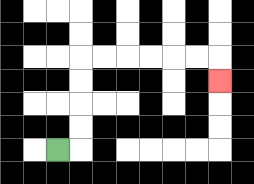{'start': '[2, 6]', 'end': '[9, 3]', 'path_directions': 'R,U,U,U,U,R,R,R,R,R,R,D', 'path_coordinates': '[[2, 6], [3, 6], [3, 5], [3, 4], [3, 3], [3, 2], [4, 2], [5, 2], [6, 2], [7, 2], [8, 2], [9, 2], [9, 3]]'}